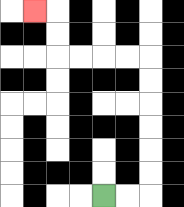{'start': '[4, 8]', 'end': '[1, 0]', 'path_directions': 'R,R,U,U,U,U,U,U,L,L,L,L,U,U,L', 'path_coordinates': '[[4, 8], [5, 8], [6, 8], [6, 7], [6, 6], [6, 5], [6, 4], [6, 3], [6, 2], [5, 2], [4, 2], [3, 2], [2, 2], [2, 1], [2, 0], [1, 0]]'}